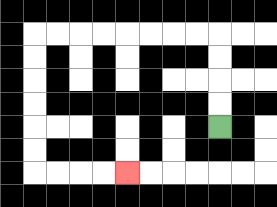{'start': '[9, 5]', 'end': '[5, 7]', 'path_directions': 'U,U,U,U,L,L,L,L,L,L,L,L,D,D,D,D,D,D,R,R,R,R', 'path_coordinates': '[[9, 5], [9, 4], [9, 3], [9, 2], [9, 1], [8, 1], [7, 1], [6, 1], [5, 1], [4, 1], [3, 1], [2, 1], [1, 1], [1, 2], [1, 3], [1, 4], [1, 5], [1, 6], [1, 7], [2, 7], [3, 7], [4, 7], [5, 7]]'}